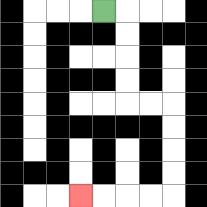{'start': '[4, 0]', 'end': '[3, 8]', 'path_directions': 'R,D,D,D,D,R,R,D,D,D,D,L,L,L,L', 'path_coordinates': '[[4, 0], [5, 0], [5, 1], [5, 2], [5, 3], [5, 4], [6, 4], [7, 4], [7, 5], [7, 6], [7, 7], [7, 8], [6, 8], [5, 8], [4, 8], [3, 8]]'}